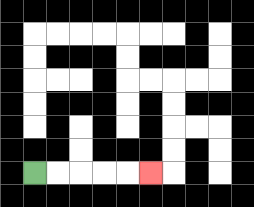{'start': '[1, 7]', 'end': '[6, 7]', 'path_directions': 'R,R,R,R,R', 'path_coordinates': '[[1, 7], [2, 7], [3, 7], [4, 7], [5, 7], [6, 7]]'}